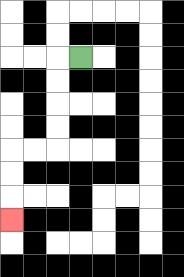{'start': '[3, 2]', 'end': '[0, 9]', 'path_directions': 'L,D,D,D,D,L,L,D,D,D', 'path_coordinates': '[[3, 2], [2, 2], [2, 3], [2, 4], [2, 5], [2, 6], [1, 6], [0, 6], [0, 7], [0, 8], [0, 9]]'}